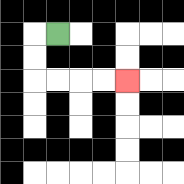{'start': '[2, 1]', 'end': '[5, 3]', 'path_directions': 'L,D,D,R,R,R,R', 'path_coordinates': '[[2, 1], [1, 1], [1, 2], [1, 3], [2, 3], [3, 3], [4, 3], [5, 3]]'}